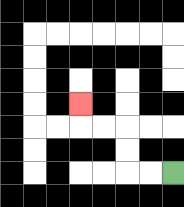{'start': '[7, 7]', 'end': '[3, 4]', 'path_directions': 'L,L,U,U,L,L,U', 'path_coordinates': '[[7, 7], [6, 7], [5, 7], [5, 6], [5, 5], [4, 5], [3, 5], [3, 4]]'}